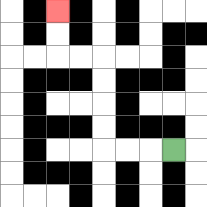{'start': '[7, 6]', 'end': '[2, 0]', 'path_directions': 'L,L,L,U,U,U,U,L,L,U,U', 'path_coordinates': '[[7, 6], [6, 6], [5, 6], [4, 6], [4, 5], [4, 4], [4, 3], [4, 2], [3, 2], [2, 2], [2, 1], [2, 0]]'}